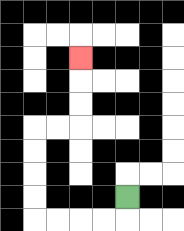{'start': '[5, 8]', 'end': '[3, 2]', 'path_directions': 'D,L,L,L,L,U,U,U,U,R,R,U,U,U', 'path_coordinates': '[[5, 8], [5, 9], [4, 9], [3, 9], [2, 9], [1, 9], [1, 8], [1, 7], [1, 6], [1, 5], [2, 5], [3, 5], [3, 4], [3, 3], [3, 2]]'}